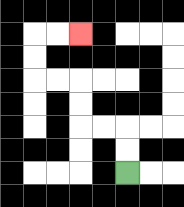{'start': '[5, 7]', 'end': '[3, 1]', 'path_directions': 'U,U,L,L,U,U,L,L,U,U,R,R', 'path_coordinates': '[[5, 7], [5, 6], [5, 5], [4, 5], [3, 5], [3, 4], [3, 3], [2, 3], [1, 3], [1, 2], [1, 1], [2, 1], [3, 1]]'}